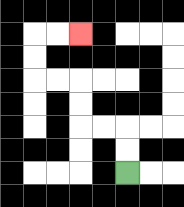{'start': '[5, 7]', 'end': '[3, 1]', 'path_directions': 'U,U,L,L,U,U,L,L,U,U,R,R', 'path_coordinates': '[[5, 7], [5, 6], [5, 5], [4, 5], [3, 5], [3, 4], [3, 3], [2, 3], [1, 3], [1, 2], [1, 1], [2, 1], [3, 1]]'}